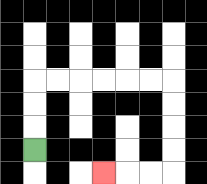{'start': '[1, 6]', 'end': '[4, 7]', 'path_directions': 'U,U,U,R,R,R,R,R,R,D,D,D,D,L,L,L', 'path_coordinates': '[[1, 6], [1, 5], [1, 4], [1, 3], [2, 3], [3, 3], [4, 3], [5, 3], [6, 3], [7, 3], [7, 4], [7, 5], [7, 6], [7, 7], [6, 7], [5, 7], [4, 7]]'}